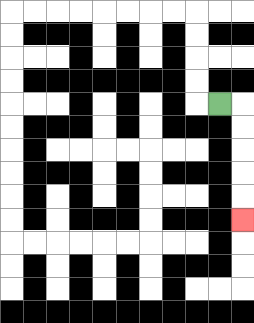{'start': '[9, 4]', 'end': '[10, 9]', 'path_directions': 'R,D,D,D,D,D', 'path_coordinates': '[[9, 4], [10, 4], [10, 5], [10, 6], [10, 7], [10, 8], [10, 9]]'}